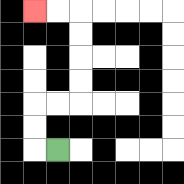{'start': '[2, 6]', 'end': '[1, 0]', 'path_directions': 'L,U,U,R,R,U,U,U,U,L,L', 'path_coordinates': '[[2, 6], [1, 6], [1, 5], [1, 4], [2, 4], [3, 4], [3, 3], [3, 2], [3, 1], [3, 0], [2, 0], [1, 0]]'}